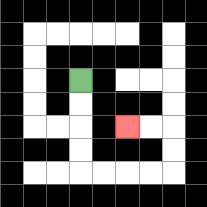{'start': '[3, 3]', 'end': '[5, 5]', 'path_directions': 'D,D,D,D,R,R,R,R,U,U,L,L', 'path_coordinates': '[[3, 3], [3, 4], [3, 5], [3, 6], [3, 7], [4, 7], [5, 7], [6, 7], [7, 7], [7, 6], [7, 5], [6, 5], [5, 5]]'}